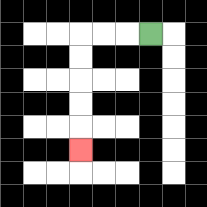{'start': '[6, 1]', 'end': '[3, 6]', 'path_directions': 'L,L,L,D,D,D,D,D', 'path_coordinates': '[[6, 1], [5, 1], [4, 1], [3, 1], [3, 2], [3, 3], [3, 4], [3, 5], [3, 6]]'}